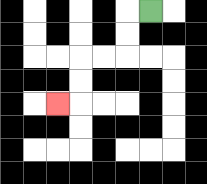{'start': '[6, 0]', 'end': '[2, 4]', 'path_directions': 'L,D,D,L,L,D,D,L', 'path_coordinates': '[[6, 0], [5, 0], [5, 1], [5, 2], [4, 2], [3, 2], [3, 3], [3, 4], [2, 4]]'}